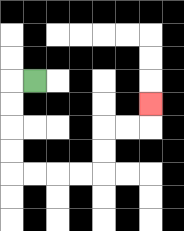{'start': '[1, 3]', 'end': '[6, 4]', 'path_directions': 'L,D,D,D,D,R,R,R,R,U,U,R,R,U', 'path_coordinates': '[[1, 3], [0, 3], [0, 4], [0, 5], [0, 6], [0, 7], [1, 7], [2, 7], [3, 7], [4, 7], [4, 6], [4, 5], [5, 5], [6, 5], [6, 4]]'}